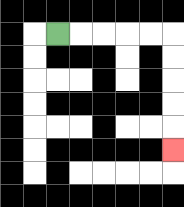{'start': '[2, 1]', 'end': '[7, 6]', 'path_directions': 'R,R,R,R,R,D,D,D,D,D', 'path_coordinates': '[[2, 1], [3, 1], [4, 1], [5, 1], [6, 1], [7, 1], [7, 2], [7, 3], [7, 4], [7, 5], [7, 6]]'}